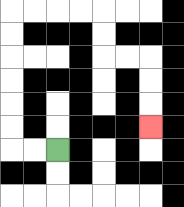{'start': '[2, 6]', 'end': '[6, 5]', 'path_directions': 'L,L,U,U,U,U,U,U,R,R,R,R,D,D,R,R,D,D,D', 'path_coordinates': '[[2, 6], [1, 6], [0, 6], [0, 5], [0, 4], [0, 3], [0, 2], [0, 1], [0, 0], [1, 0], [2, 0], [3, 0], [4, 0], [4, 1], [4, 2], [5, 2], [6, 2], [6, 3], [6, 4], [6, 5]]'}